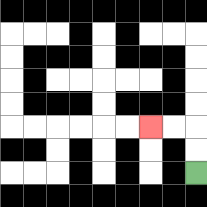{'start': '[8, 7]', 'end': '[6, 5]', 'path_directions': 'U,U,L,L', 'path_coordinates': '[[8, 7], [8, 6], [8, 5], [7, 5], [6, 5]]'}